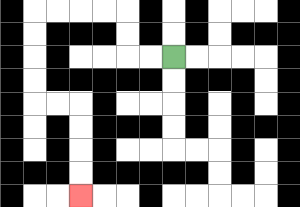{'start': '[7, 2]', 'end': '[3, 8]', 'path_directions': 'L,L,U,U,L,L,L,L,D,D,D,D,R,R,D,D,D,D', 'path_coordinates': '[[7, 2], [6, 2], [5, 2], [5, 1], [5, 0], [4, 0], [3, 0], [2, 0], [1, 0], [1, 1], [1, 2], [1, 3], [1, 4], [2, 4], [3, 4], [3, 5], [3, 6], [3, 7], [3, 8]]'}